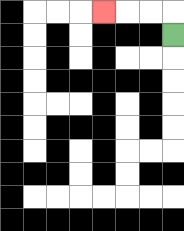{'start': '[7, 1]', 'end': '[4, 0]', 'path_directions': 'U,L,L,L', 'path_coordinates': '[[7, 1], [7, 0], [6, 0], [5, 0], [4, 0]]'}